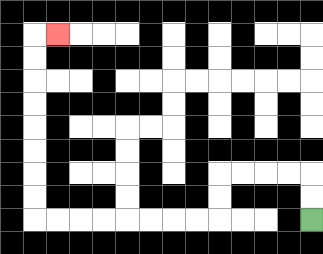{'start': '[13, 9]', 'end': '[2, 1]', 'path_directions': 'U,U,L,L,L,L,D,D,L,L,L,L,L,L,L,L,U,U,U,U,U,U,U,U,R', 'path_coordinates': '[[13, 9], [13, 8], [13, 7], [12, 7], [11, 7], [10, 7], [9, 7], [9, 8], [9, 9], [8, 9], [7, 9], [6, 9], [5, 9], [4, 9], [3, 9], [2, 9], [1, 9], [1, 8], [1, 7], [1, 6], [1, 5], [1, 4], [1, 3], [1, 2], [1, 1], [2, 1]]'}